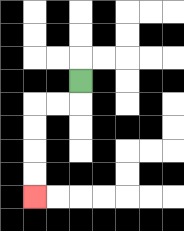{'start': '[3, 3]', 'end': '[1, 8]', 'path_directions': 'D,L,L,D,D,D,D', 'path_coordinates': '[[3, 3], [3, 4], [2, 4], [1, 4], [1, 5], [1, 6], [1, 7], [1, 8]]'}